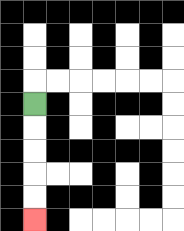{'start': '[1, 4]', 'end': '[1, 9]', 'path_directions': 'D,D,D,D,D', 'path_coordinates': '[[1, 4], [1, 5], [1, 6], [1, 7], [1, 8], [1, 9]]'}